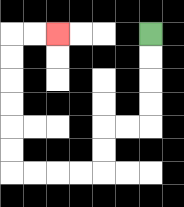{'start': '[6, 1]', 'end': '[2, 1]', 'path_directions': 'D,D,D,D,L,L,D,D,L,L,L,L,U,U,U,U,U,U,R,R', 'path_coordinates': '[[6, 1], [6, 2], [6, 3], [6, 4], [6, 5], [5, 5], [4, 5], [4, 6], [4, 7], [3, 7], [2, 7], [1, 7], [0, 7], [0, 6], [0, 5], [0, 4], [0, 3], [0, 2], [0, 1], [1, 1], [2, 1]]'}